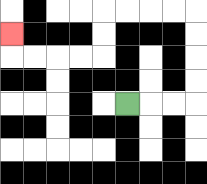{'start': '[5, 4]', 'end': '[0, 1]', 'path_directions': 'R,R,R,U,U,U,U,L,L,L,L,D,D,L,L,L,L,U', 'path_coordinates': '[[5, 4], [6, 4], [7, 4], [8, 4], [8, 3], [8, 2], [8, 1], [8, 0], [7, 0], [6, 0], [5, 0], [4, 0], [4, 1], [4, 2], [3, 2], [2, 2], [1, 2], [0, 2], [0, 1]]'}